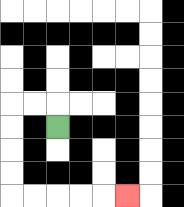{'start': '[2, 5]', 'end': '[5, 8]', 'path_directions': 'U,L,L,D,D,D,D,R,R,R,R,R', 'path_coordinates': '[[2, 5], [2, 4], [1, 4], [0, 4], [0, 5], [0, 6], [0, 7], [0, 8], [1, 8], [2, 8], [3, 8], [4, 8], [5, 8]]'}